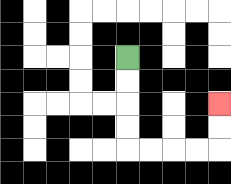{'start': '[5, 2]', 'end': '[9, 4]', 'path_directions': 'D,D,D,D,R,R,R,R,U,U', 'path_coordinates': '[[5, 2], [5, 3], [5, 4], [5, 5], [5, 6], [6, 6], [7, 6], [8, 6], [9, 6], [9, 5], [9, 4]]'}